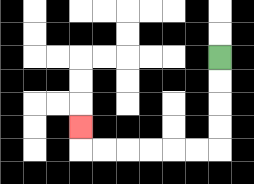{'start': '[9, 2]', 'end': '[3, 5]', 'path_directions': 'D,D,D,D,L,L,L,L,L,L,U', 'path_coordinates': '[[9, 2], [9, 3], [9, 4], [9, 5], [9, 6], [8, 6], [7, 6], [6, 6], [5, 6], [4, 6], [3, 6], [3, 5]]'}